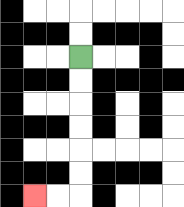{'start': '[3, 2]', 'end': '[1, 8]', 'path_directions': 'D,D,D,D,D,D,L,L', 'path_coordinates': '[[3, 2], [3, 3], [3, 4], [3, 5], [3, 6], [3, 7], [3, 8], [2, 8], [1, 8]]'}